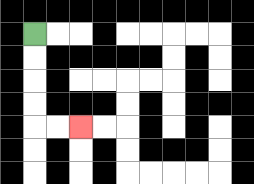{'start': '[1, 1]', 'end': '[3, 5]', 'path_directions': 'D,D,D,D,R,R', 'path_coordinates': '[[1, 1], [1, 2], [1, 3], [1, 4], [1, 5], [2, 5], [3, 5]]'}